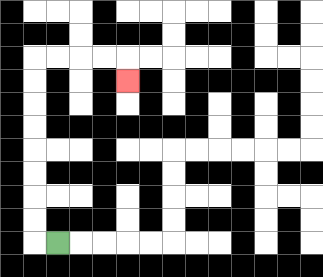{'start': '[2, 10]', 'end': '[5, 3]', 'path_directions': 'L,U,U,U,U,U,U,U,U,R,R,R,R,D', 'path_coordinates': '[[2, 10], [1, 10], [1, 9], [1, 8], [1, 7], [1, 6], [1, 5], [1, 4], [1, 3], [1, 2], [2, 2], [3, 2], [4, 2], [5, 2], [5, 3]]'}